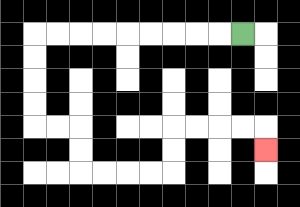{'start': '[10, 1]', 'end': '[11, 6]', 'path_directions': 'L,L,L,L,L,L,L,L,L,D,D,D,D,R,R,D,D,R,R,R,R,U,U,R,R,R,R,D', 'path_coordinates': '[[10, 1], [9, 1], [8, 1], [7, 1], [6, 1], [5, 1], [4, 1], [3, 1], [2, 1], [1, 1], [1, 2], [1, 3], [1, 4], [1, 5], [2, 5], [3, 5], [3, 6], [3, 7], [4, 7], [5, 7], [6, 7], [7, 7], [7, 6], [7, 5], [8, 5], [9, 5], [10, 5], [11, 5], [11, 6]]'}